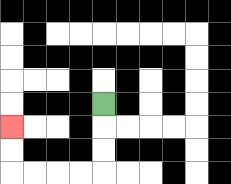{'start': '[4, 4]', 'end': '[0, 5]', 'path_directions': 'D,D,D,L,L,L,L,U,U', 'path_coordinates': '[[4, 4], [4, 5], [4, 6], [4, 7], [3, 7], [2, 7], [1, 7], [0, 7], [0, 6], [0, 5]]'}